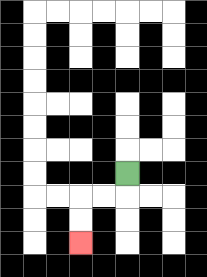{'start': '[5, 7]', 'end': '[3, 10]', 'path_directions': 'D,L,L,D,D', 'path_coordinates': '[[5, 7], [5, 8], [4, 8], [3, 8], [3, 9], [3, 10]]'}